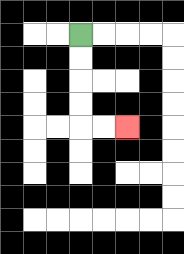{'start': '[3, 1]', 'end': '[5, 5]', 'path_directions': 'D,D,D,D,R,R', 'path_coordinates': '[[3, 1], [3, 2], [3, 3], [3, 4], [3, 5], [4, 5], [5, 5]]'}